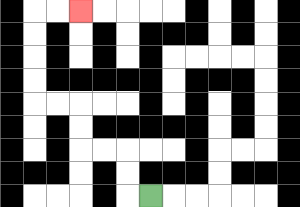{'start': '[6, 8]', 'end': '[3, 0]', 'path_directions': 'L,U,U,L,L,U,U,L,L,U,U,U,U,R,R', 'path_coordinates': '[[6, 8], [5, 8], [5, 7], [5, 6], [4, 6], [3, 6], [3, 5], [3, 4], [2, 4], [1, 4], [1, 3], [1, 2], [1, 1], [1, 0], [2, 0], [3, 0]]'}